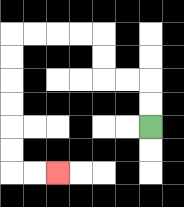{'start': '[6, 5]', 'end': '[2, 7]', 'path_directions': 'U,U,L,L,U,U,L,L,L,L,D,D,D,D,D,D,R,R', 'path_coordinates': '[[6, 5], [6, 4], [6, 3], [5, 3], [4, 3], [4, 2], [4, 1], [3, 1], [2, 1], [1, 1], [0, 1], [0, 2], [0, 3], [0, 4], [0, 5], [0, 6], [0, 7], [1, 7], [2, 7]]'}